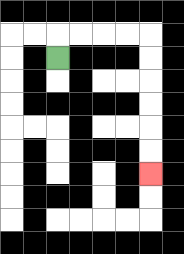{'start': '[2, 2]', 'end': '[6, 7]', 'path_directions': 'U,R,R,R,R,D,D,D,D,D,D', 'path_coordinates': '[[2, 2], [2, 1], [3, 1], [4, 1], [5, 1], [6, 1], [6, 2], [6, 3], [6, 4], [6, 5], [6, 6], [6, 7]]'}